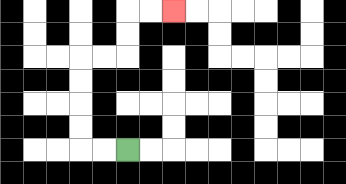{'start': '[5, 6]', 'end': '[7, 0]', 'path_directions': 'L,L,U,U,U,U,R,R,U,U,R,R', 'path_coordinates': '[[5, 6], [4, 6], [3, 6], [3, 5], [3, 4], [3, 3], [3, 2], [4, 2], [5, 2], [5, 1], [5, 0], [6, 0], [7, 0]]'}